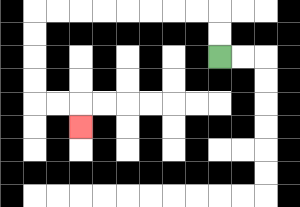{'start': '[9, 2]', 'end': '[3, 5]', 'path_directions': 'U,U,L,L,L,L,L,L,L,L,D,D,D,D,R,R,D', 'path_coordinates': '[[9, 2], [9, 1], [9, 0], [8, 0], [7, 0], [6, 0], [5, 0], [4, 0], [3, 0], [2, 0], [1, 0], [1, 1], [1, 2], [1, 3], [1, 4], [2, 4], [3, 4], [3, 5]]'}